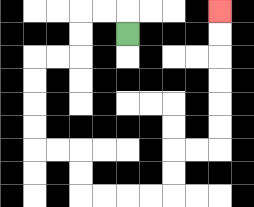{'start': '[5, 1]', 'end': '[9, 0]', 'path_directions': 'U,L,L,D,D,L,L,D,D,D,D,R,R,D,D,R,R,R,R,U,U,R,R,U,U,U,U,U,U', 'path_coordinates': '[[5, 1], [5, 0], [4, 0], [3, 0], [3, 1], [3, 2], [2, 2], [1, 2], [1, 3], [1, 4], [1, 5], [1, 6], [2, 6], [3, 6], [3, 7], [3, 8], [4, 8], [5, 8], [6, 8], [7, 8], [7, 7], [7, 6], [8, 6], [9, 6], [9, 5], [9, 4], [9, 3], [9, 2], [9, 1], [9, 0]]'}